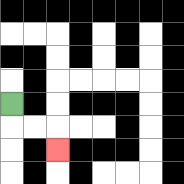{'start': '[0, 4]', 'end': '[2, 6]', 'path_directions': 'D,R,R,D', 'path_coordinates': '[[0, 4], [0, 5], [1, 5], [2, 5], [2, 6]]'}